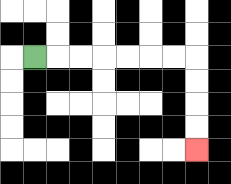{'start': '[1, 2]', 'end': '[8, 6]', 'path_directions': 'R,R,R,R,R,R,R,D,D,D,D', 'path_coordinates': '[[1, 2], [2, 2], [3, 2], [4, 2], [5, 2], [6, 2], [7, 2], [8, 2], [8, 3], [8, 4], [8, 5], [8, 6]]'}